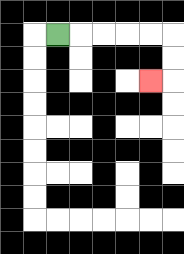{'start': '[2, 1]', 'end': '[6, 3]', 'path_directions': 'R,R,R,R,R,D,D,L', 'path_coordinates': '[[2, 1], [3, 1], [4, 1], [5, 1], [6, 1], [7, 1], [7, 2], [7, 3], [6, 3]]'}